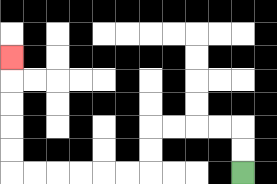{'start': '[10, 7]', 'end': '[0, 2]', 'path_directions': 'U,U,L,L,L,L,D,D,L,L,L,L,L,L,U,U,U,U,U', 'path_coordinates': '[[10, 7], [10, 6], [10, 5], [9, 5], [8, 5], [7, 5], [6, 5], [6, 6], [6, 7], [5, 7], [4, 7], [3, 7], [2, 7], [1, 7], [0, 7], [0, 6], [0, 5], [0, 4], [0, 3], [0, 2]]'}